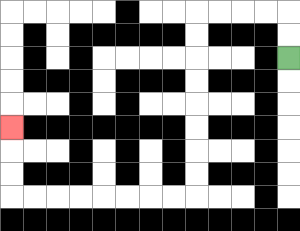{'start': '[12, 2]', 'end': '[0, 5]', 'path_directions': 'U,U,L,L,L,L,D,D,D,D,D,D,D,D,L,L,L,L,L,L,L,L,U,U,U', 'path_coordinates': '[[12, 2], [12, 1], [12, 0], [11, 0], [10, 0], [9, 0], [8, 0], [8, 1], [8, 2], [8, 3], [8, 4], [8, 5], [8, 6], [8, 7], [8, 8], [7, 8], [6, 8], [5, 8], [4, 8], [3, 8], [2, 8], [1, 8], [0, 8], [0, 7], [0, 6], [0, 5]]'}